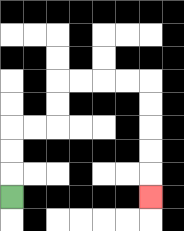{'start': '[0, 8]', 'end': '[6, 8]', 'path_directions': 'U,U,U,R,R,U,U,R,R,R,R,D,D,D,D,D', 'path_coordinates': '[[0, 8], [0, 7], [0, 6], [0, 5], [1, 5], [2, 5], [2, 4], [2, 3], [3, 3], [4, 3], [5, 3], [6, 3], [6, 4], [6, 5], [6, 6], [6, 7], [6, 8]]'}